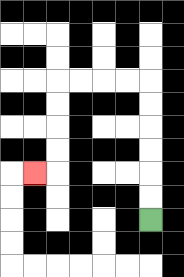{'start': '[6, 9]', 'end': '[1, 7]', 'path_directions': 'U,U,U,U,U,U,L,L,L,L,D,D,D,D,L', 'path_coordinates': '[[6, 9], [6, 8], [6, 7], [6, 6], [6, 5], [6, 4], [6, 3], [5, 3], [4, 3], [3, 3], [2, 3], [2, 4], [2, 5], [2, 6], [2, 7], [1, 7]]'}